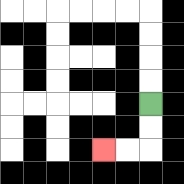{'start': '[6, 4]', 'end': '[4, 6]', 'path_directions': 'D,D,L,L', 'path_coordinates': '[[6, 4], [6, 5], [6, 6], [5, 6], [4, 6]]'}